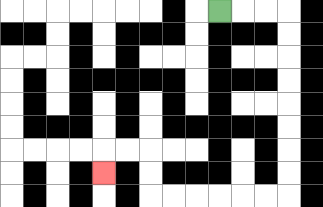{'start': '[9, 0]', 'end': '[4, 7]', 'path_directions': 'R,R,R,D,D,D,D,D,D,D,D,L,L,L,L,L,L,U,U,L,L,D', 'path_coordinates': '[[9, 0], [10, 0], [11, 0], [12, 0], [12, 1], [12, 2], [12, 3], [12, 4], [12, 5], [12, 6], [12, 7], [12, 8], [11, 8], [10, 8], [9, 8], [8, 8], [7, 8], [6, 8], [6, 7], [6, 6], [5, 6], [4, 6], [4, 7]]'}